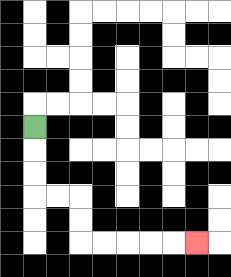{'start': '[1, 5]', 'end': '[8, 10]', 'path_directions': 'D,D,D,R,R,D,D,R,R,R,R,R', 'path_coordinates': '[[1, 5], [1, 6], [1, 7], [1, 8], [2, 8], [3, 8], [3, 9], [3, 10], [4, 10], [5, 10], [6, 10], [7, 10], [8, 10]]'}